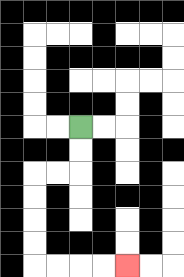{'start': '[3, 5]', 'end': '[5, 11]', 'path_directions': 'D,D,L,L,D,D,D,D,R,R,R,R', 'path_coordinates': '[[3, 5], [3, 6], [3, 7], [2, 7], [1, 7], [1, 8], [1, 9], [1, 10], [1, 11], [2, 11], [3, 11], [4, 11], [5, 11]]'}